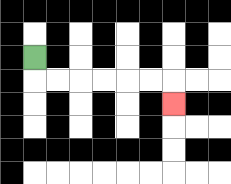{'start': '[1, 2]', 'end': '[7, 4]', 'path_directions': 'D,R,R,R,R,R,R,D', 'path_coordinates': '[[1, 2], [1, 3], [2, 3], [3, 3], [4, 3], [5, 3], [6, 3], [7, 3], [7, 4]]'}